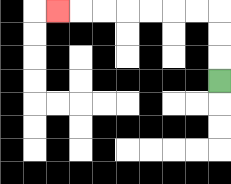{'start': '[9, 3]', 'end': '[2, 0]', 'path_directions': 'U,U,U,L,L,L,L,L,L,L', 'path_coordinates': '[[9, 3], [9, 2], [9, 1], [9, 0], [8, 0], [7, 0], [6, 0], [5, 0], [4, 0], [3, 0], [2, 0]]'}